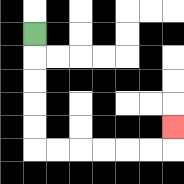{'start': '[1, 1]', 'end': '[7, 5]', 'path_directions': 'D,D,D,D,D,R,R,R,R,R,R,U', 'path_coordinates': '[[1, 1], [1, 2], [1, 3], [1, 4], [1, 5], [1, 6], [2, 6], [3, 6], [4, 6], [5, 6], [6, 6], [7, 6], [7, 5]]'}